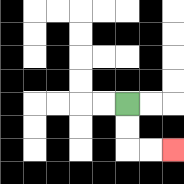{'start': '[5, 4]', 'end': '[7, 6]', 'path_directions': 'D,D,R,R', 'path_coordinates': '[[5, 4], [5, 5], [5, 6], [6, 6], [7, 6]]'}